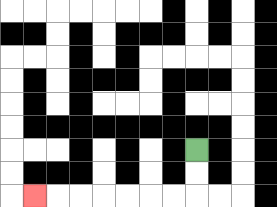{'start': '[8, 6]', 'end': '[1, 8]', 'path_directions': 'D,D,L,L,L,L,L,L,L', 'path_coordinates': '[[8, 6], [8, 7], [8, 8], [7, 8], [6, 8], [5, 8], [4, 8], [3, 8], [2, 8], [1, 8]]'}